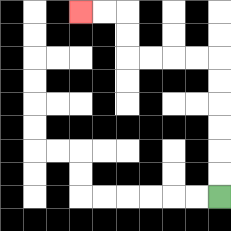{'start': '[9, 8]', 'end': '[3, 0]', 'path_directions': 'U,U,U,U,U,U,L,L,L,L,U,U,L,L', 'path_coordinates': '[[9, 8], [9, 7], [9, 6], [9, 5], [9, 4], [9, 3], [9, 2], [8, 2], [7, 2], [6, 2], [5, 2], [5, 1], [5, 0], [4, 0], [3, 0]]'}